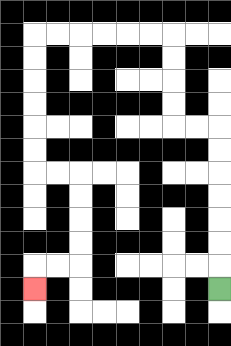{'start': '[9, 12]', 'end': '[1, 12]', 'path_directions': 'U,U,U,U,U,U,U,L,L,U,U,U,U,L,L,L,L,L,L,D,D,D,D,D,D,R,R,D,D,D,D,L,L,D', 'path_coordinates': '[[9, 12], [9, 11], [9, 10], [9, 9], [9, 8], [9, 7], [9, 6], [9, 5], [8, 5], [7, 5], [7, 4], [7, 3], [7, 2], [7, 1], [6, 1], [5, 1], [4, 1], [3, 1], [2, 1], [1, 1], [1, 2], [1, 3], [1, 4], [1, 5], [1, 6], [1, 7], [2, 7], [3, 7], [3, 8], [3, 9], [3, 10], [3, 11], [2, 11], [1, 11], [1, 12]]'}